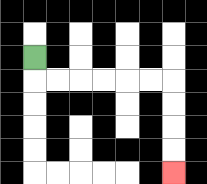{'start': '[1, 2]', 'end': '[7, 7]', 'path_directions': 'D,R,R,R,R,R,R,D,D,D,D', 'path_coordinates': '[[1, 2], [1, 3], [2, 3], [3, 3], [4, 3], [5, 3], [6, 3], [7, 3], [7, 4], [7, 5], [7, 6], [7, 7]]'}